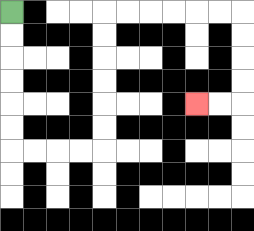{'start': '[0, 0]', 'end': '[8, 4]', 'path_directions': 'D,D,D,D,D,D,R,R,R,R,U,U,U,U,U,U,R,R,R,R,R,R,D,D,D,D,L,L', 'path_coordinates': '[[0, 0], [0, 1], [0, 2], [0, 3], [0, 4], [0, 5], [0, 6], [1, 6], [2, 6], [3, 6], [4, 6], [4, 5], [4, 4], [4, 3], [4, 2], [4, 1], [4, 0], [5, 0], [6, 0], [7, 0], [8, 0], [9, 0], [10, 0], [10, 1], [10, 2], [10, 3], [10, 4], [9, 4], [8, 4]]'}